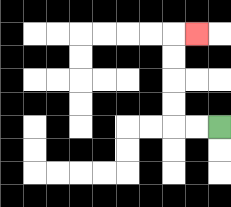{'start': '[9, 5]', 'end': '[8, 1]', 'path_directions': 'L,L,U,U,U,U,R', 'path_coordinates': '[[9, 5], [8, 5], [7, 5], [7, 4], [7, 3], [7, 2], [7, 1], [8, 1]]'}